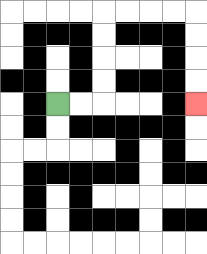{'start': '[2, 4]', 'end': '[8, 4]', 'path_directions': 'R,R,U,U,U,U,R,R,R,R,D,D,D,D', 'path_coordinates': '[[2, 4], [3, 4], [4, 4], [4, 3], [4, 2], [4, 1], [4, 0], [5, 0], [6, 0], [7, 0], [8, 0], [8, 1], [8, 2], [8, 3], [8, 4]]'}